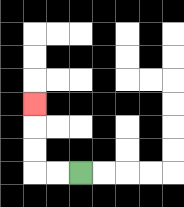{'start': '[3, 7]', 'end': '[1, 4]', 'path_directions': 'L,L,U,U,U', 'path_coordinates': '[[3, 7], [2, 7], [1, 7], [1, 6], [1, 5], [1, 4]]'}